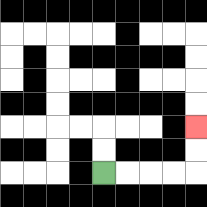{'start': '[4, 7]', 'end': '[8, 5]', 'path_directions': 'R,R,R,R,U,U', 'path_coordinates': '[[4, 7], [5, 7], [6, 7], [7, 7], [8, 7], [8, 6], [8, 5]]'}